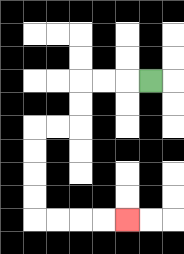{'start': '[6, 3]', 'end': '[5, 9]', 'path_directions': 'L,L,L,D,D,L,L,D,D,D,D,R,R,R,R', 'path_coordinates': '[[6, 3], [5, 3], [4, 3], [3, 3], [3, 4], [3, 5], [2, 5], [1, 5], [1, 6], [1, 7], [1, 8], [1, 9], [2, 9], [3, 9], [4, 9], [5, 9]]'}